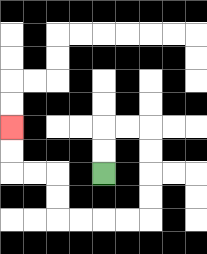{'start': '[4, 7]', 'end': '[0, 5]', 'path_directions': 'U,U,R,R,D,D,D,D,L,L,L,L,U,U,L,L,U,U', 'path_coordinates': '[[4, 7], [4, 6], [4, 5], [5, 5], [6, 5], [6, 6], [6, 7], [6, 8], [6, 9], [5, 9], [4, 9], [3, 9], [2, 9], [2, 8], [2, 7], [1, 7], [0, 7], [0, 6], [0, 5]]'}